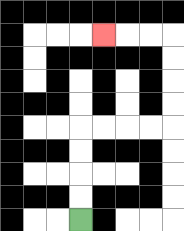{'start': '[3, 9]', 'end': '[4, 1]', 'path_directions': 'U,U,U,U,R,R,R,R,U,U,U,U,L,L,L', 'path_coordinates': '[[3, 9], [3, 8], [3, 7], [3, 6], [3, 5], [4, 5], [5, 5], [6, 5], [7, 5], [7, 4], [7, 3], [7, 2], [7, 1], [6, 1], [5, 1], [4, 1]]'}